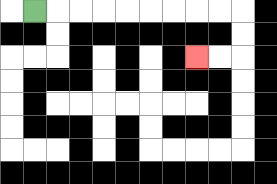{'start': '[1, 0]', 'end': '[8, 2]', 'path_directions': 'R,R,R,R,R,R,R,R,R,D,D,L,L', 'path_coordinates': '[[1, 0], [2, 0], [3, 0], [4, 0], [5, 0], [6, 0], [7, 0], [8, 0], [9, 0], [10, 0], [10, 1], [10, 2], [9, 2], [8, 2]]'}